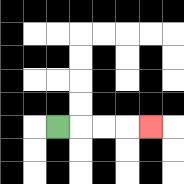{'start': '[2, 5]', 'end': '[6, 5]', 'path_directions': 'R,R,R,R', 'path_coordinates': '[[2, 5], [3, 5], [4, 5], [5, 5], [6, 5]]'}